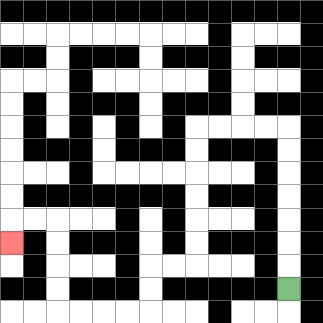{'start': '[12, 12]', 'end': '[0, 10]', 'path_directions': 'U,U,U,U,U,U,U,L,L,L,L,D,D,D,D,D,D,L,L,D,D,L,L,L,L,U,U,U,U,L,L,D', 'path_coordinates': '[[12, 12], [12, 11], [12, 10], [12, 9], [12, 8], [12, 7], [12, 6], [12, 5], [11, 5], [10, 5], [9, 5], [8, 5], [8, 6], [8, 7], [8, 8], [8, 9], [8, 10], [8, 11], [7, 11], [6, 11], [6, 12], [6, 13], [5, 13], [4, 13], [3, 13], [2, 13], [2, 12], [2, 11], [2, 10], [2, 9], [1, 9], [0, 9], [0, 10]]'}